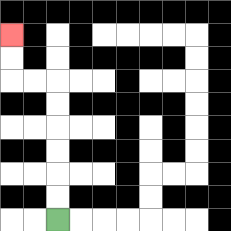{'start': '[2, 9]', 'end': '[0, 1]', 'path_directions': 'U,U,U,U,U,U,L,L,U,U', 'path_coordinates': '[[2, 9], [2, 8], [2, 7], [2, 6], [2, 5], [2, 4], [2, 3], [1, 3], [0, 3], [0, 2], [0, 1]]'}